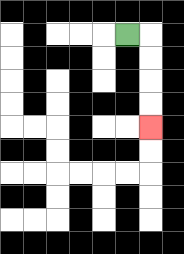{'start': '[5, 1]', 'end': '[6, 5]', 'path_directions': 'R,D,D,D,D', 'path_coordinates': '[[5, 1], [6, 1], [6, 2], [6, 3], [6, 4], [6, 5]]'}